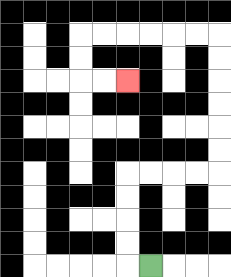{'start': '[6, 11]', 'end': '[5, 3]', 'path_directions': 'L,U,U,U,U,R,R,R,R,U,U,U,U,U,U,L,L,L,L,L,L,D,D,R,R', 'path_coordinates': '[[6, 11], [5, 11], [5, 10], [5, 9], [5, 8], [5, 7], [6, 7], [7, 7], [8, 7], [9, 7], [9, 6], [9, 5], [9, 4], [9, 3], [9, 2], [9, 1], [8, 1], [7, 1], [6, 1], [5, 1], [4, 1], [3, 1], [3, 2], [3, 3], [4, 3], [5, 3]]'}